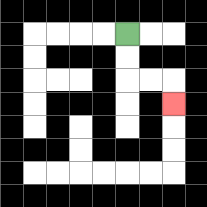{'start': '[5, 1]', 'end': '[7, 4]', 'path_directions': 'D,D,R,R,D', 'path_coordinates': '[[5, 1], [5, 2], [5, 3], [6, 3], [7, 3], [7, 4]]'}